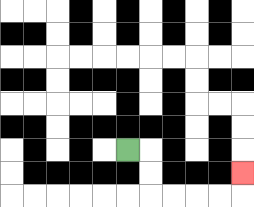{'start': '[5, 6]', 'end': '[10, 7]', 'path_directions': 'R,D,D,R,R,R,R,U', 'path_coordinates': '[[5, 6], [6, 6], [6, 7], [6, 8], [7, 8], [8, 8], [9, 8], [10, 8], [10, 7]]'}